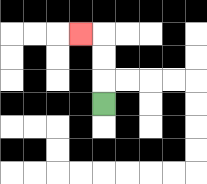{'start': '[4, 4]', 'end': '[3, 1]', 'path_directions': 'U,U,U,L', 'path_coordinates': '[[4, 4], [4, 3], [4, 2], [4, 1], [3, 1]]'}